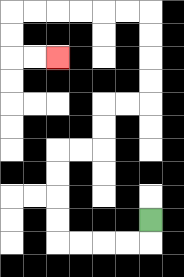{'start': '[6, 9]', 'end': '[2, 2]', 'path_directions': 'D,L,L,L,L,U,U,U,U,R,R,U,U,R,R,U,U,U,U,L,L,L,L,L,L,D,D,R,R', 'path_coordinates': '[[6, 9], [6, 10], [5, 10], [4, 10], [3, 10], [2, 10], [2, 9], [2, 8], [2, 7], [2, 6], [3, 6], [4, 6], [4, 5], [4, 4], [5, 4], [6, 4], [6, 3], [6, 2], [6, 1], [6, 0], [5, 0], [4, 0], [3, 0], [2, 0], [1, 0], [0, 0], [0, 1], [0, 2], [1, 2], [2, 2]]'}